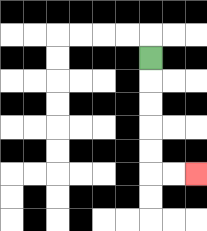{'start': '[6, 2]', 'end': '[8, 7]', 'path_directions': 'D,D,D,D,D,R,R', 'path_coordinates': '[[6, 2], [6, 3], [6, 4], [6, 5], [6, 6], [6, 7], [7, 7], [8, 7]]'}